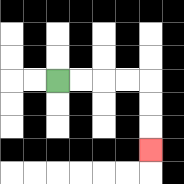{'start': '[2, 3]', 'end': '[6, 6]', 'path_directions': 'R,R,R,R,D,D,D', 'path_coordinates': '[[2, 3], [3, 3], [4, 3], [5, 3], [6, 3], [6, 4], [6, 5], [6, 6]]'}